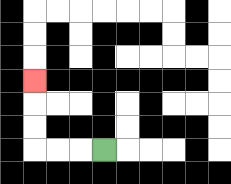{'start': '[4, 6]', 'end': '[1, 3]', 'path_directions': 'L,L,L,U,U,U', 'path_coordinates': '[[4, 6], [3, 6], [2, 6], [1, 6], [1, 5], [1, 4], [1, 3]]'}